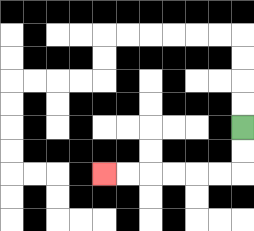{'start': '[10, 5]', 'end': '[4, 7]', 'path_directions': 'D,D,L,L,L,L,L,L', 'path_coordinates': '[[10, 5], [10, 6], [10, 7], [9, 7], [8, 7], [7, 7], [6, 7], [5, 7], [4, 7]]'}